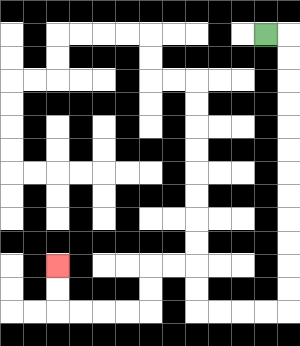{'start': '[11, 1]', 'end': '[2, 11]', 'path_directions': 'R,D,D,D,D,D,D,D,D,D,D,D,D,L,L,L,L,U,U,L,L,D,D,L,L,L,L,U,U', 'path_coordinates': '[[11, 1], [12, 1], [12, 2], [12, 3], [12, 4], [12, 5], [12, 6], [12, 7], [12, 8], [12, 9], [12, 10], [12, 11], [12, 12], [12, 13], [11, 13], [10, 13], [9, 13], [8, 13], [8, 12], [8, 11], [7, 11], [6, 11], [6, 12], [6, 13], [5, 13], [4, 13], [3, 13], [2, 13], [2, 12], [2, 11]]'}